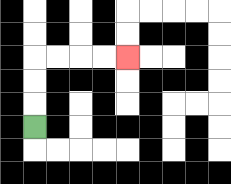{'start': '[1, 5]', 'end': '[5, 2]', 'path_directions': 'U,U,U,R,R,R,R', 'path_coordinates': '[[1, 5], [1, 4], [1, 3], [1, 2], [2, 2], [3, 2], [4, 2], [5, 2]]'}